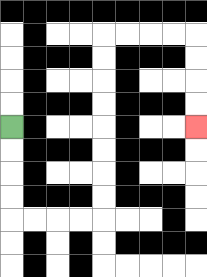{'start': '[0, 5]', 'end': '[8, 5]', 'path_directions': 'D,D,D,D,R,R,R,R,U,U,U,U,U,U,U,U,R,R,R,R,D,D,D,D', 'path_coordinates': '[[0, 5], [0, 6], [0, 7], [0, 8], [0, 9], [1, 9], [2, 9], [3, 9], [4, 9], [4, 8], [4, 7], [4, 6], [4, 5], [4, 4], [4, 3], [4, 2], [4, 1], [5, 1], [6, 1], [7, 1], [8, 1], [8, 2], [8, 3], [8, 4], [8, 5]]'}